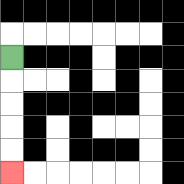{'start': '[0, 2]', 'end': '[0, 7]', 'path_directions': 'D,D,D,D,D', 'path_coordinates': '[[0, 2], [0, 3], [0, 4], [0, 5], [0, 6], [0, 7]]'}